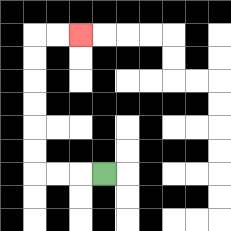{'start': '[4, 7]', 'end': '[3, 1]', 'path_directions': 'L,L,L,U,U,U,U,U,U,R,R', 'path_coordinates': '[[4, 7], [3, 7], [2, 7], [1, 7], [1, 6], [1, 5], [1, 4], [1, 3], [1, 2], [1, 1], [2, 1], [3, 1]]'}